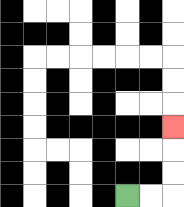{'start': '[5, 8]', 'end': '[7, 5]', 'path_directions': 'R,R,U,U,U', 'path_coordinates': '[[5, 8], [6, 8], [7, 8], [7, 7], [7, 6], [7, 5]]'}